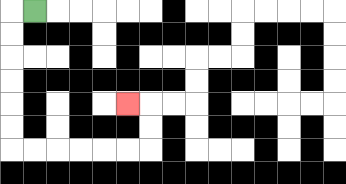{'start': '[1, 0]', 'end': '[5, 4]', 'path_directions': 'L,D,D,D,D,D,D,R,R,R,R,R,R,U,U,L', 'path_coordinates': '[[1, 0], [0, 0], [0, 1], [0, 2], [0, 3], [0, 4], [0, 5], [0, 6], [1, 6], [2, 6], [3, 6], [4, 6], [5, 6], [6, 6], [6, 5], [6, 4], [5, 4]]'}